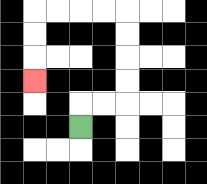{'start': '[3, 5]', 'end': '[1, 3]', 'path_directions': 'U,R,R,U,U,U,U,L,L,L,L,D,D,D', 'path_coordinates': '[[3, 5], [3, 4], [4, 4], [5, 4], [5, 3], [5, 2], [5, 1], [5, 0], [4, 0], [3, 0], [2, 0], [1, 0], [1, 1], [1, 2], [1, 3]]'}